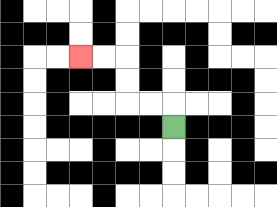{'start': '[7, 5]', 'end': '[3, 2]', 'path_directions': 'U,L,L,U,U,L,L', 'path_coordinates': '[[7, 5], [7, 4], [6, 4], [5, 4], [5, 3], [5, 2], [4, 2], [3, 2]]'}